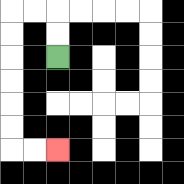{'start': '[2, 2]', 'end': '[2, 6]', 'path_directions': 'U,U,L,L,D,D,D,D,D,D,R,R', 'path_coordinates': '[[2, 2], [2, 1], [2, 0], [1, 0], [0, 0], [0, 1], [0, 2], [0, 3], [0, 4], [0, 5], [0, 6], [1, 6], [2, 6]]'}